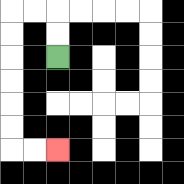{'start': '[2, 2]', 'end': '[2, 6]', 'path_directions': 'U,U,L,L,D,D,D,D,D,D,R,R', 'path_coordinates': '[[2, 2], [2, 1], [2, 0], [1, 0], [0, 0], [0, 1], [0, 2], [0, 3], [0, 4], [0, 5], [0, 6], [1, 6], [2, 6]]'}